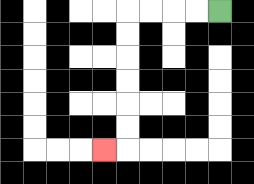{'start': '[9, 0]', 'end': '[4, 6]', 'path_directions': 'L,L,L,L,D,D,D,D,D,D,L', 'path_coordinates': '[[9, 0], [8, 0], [7, 0], [6, 0], [5, 0], [5, 1], [5, 2], [5, 3], [5, 4], [5, 5], [5, 6], [4, 6]]'}